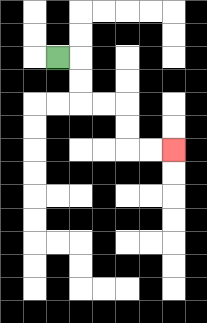{'start': '[2, 2]', 'end': '[7, 6]', 'path_directions': 'R,D,D,R,R,D,D,R,R', 'path_coordinates': '[[2, 2], [3, 2], [3, 3], [3, 4], [4, 4], [5, 4], [5, 5], [5, 6], [6, 6], [7, 6]]'}